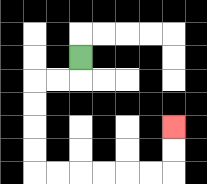{'start': '[3, 2]', 'end': '[7, 5]', 'path_directions': 'D,L,L,D,D,D,D,R,R,R,R,R,R,U,U', 'path_coordinates': '[[3, 2], [3, 3], [2, 3], [1, 3], [1, 4], [1, 5], [1, 6], [1, 7], [2, 7], [3, 7], [4, 7], [5, 7], [6, 7], [7, 7], [7, 6], [7, 5]]'}